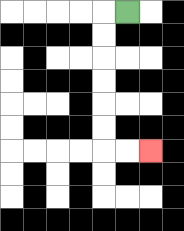{'start': '[5, 0]', 'end': '[6, 6]', 'path_directions': 'L,D,D,D,D,D,D,R,R', 'path_coordinates': '[[5, 0], [4, 0], [4, 1], [4, 2], [4, 3], [4, 4], [4, 5], [4, 6], [5, 6], [6, 6]]'}